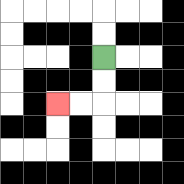{'start': '[4, 2]', 'end': '[2, 4]', 'path_directions': 'D,D,L,L', 'path_coordinates': '[[4, 2], [4, 3], [4, 4], [3, 4], [2, 4]]'}